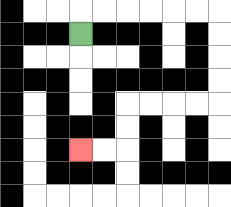{'start': '[3, 1]', 'end': '[3, 6]', 'path_directions': 'U,R,R,R,R,R,R,D,D,D,D,L,L,L,L,D,D,L,L', 'path_coordinates': '[[3, 1], [3, 0], [4, 0], [5, 0], [6, 0], [7, 0], [8, 0], [9, 0], [9, 1], [9, 2], [9, 3], [9, 4], [8, 4], [7, 4], [6, 4], [5, 4], [5, 5], [5, 6], [4, 6], [3, 6]]'}